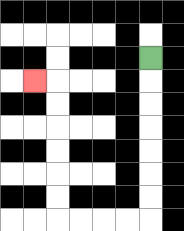{'start': '[6, 2]', 'end': '[1, 3]', 'path_directions': 'D,D,D,D,D,D,D,L,L,L,L,U,U,U,U,U,U,L', 'path_coordinates': '[[6, 2], [6, 3], [6, 4], [6, 5], [6, 6], [6, 7], [6, 8], [6, 9], [5, 9], [4, 9], [3, 9], [2, 9], [2, 8], [2, 7], [2, 6], [2, 5], [2, 4], [2, 3], [1, 3]]'}